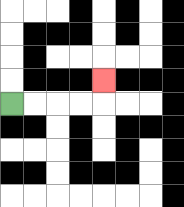{'start': '[0, 4]', 'end': '[4, 3]', 'path_directions': 'R,R,R,R,U', 'path_coordinates': '[[0, 4], [1, 4], [2, 4], [3, 4], [4, 4], [4, 3]]'}